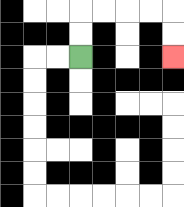{'start': '[3, 2]', 'end': '[7, 2]', 'path_directions': 'U,U,R,R,R,R,D,D', 'path_coordinates': '[[3, 2], [3, 1], [3, 0], [4, 0], [5, 0], [6, 0], [7, 0], [7, 1], [7, 2]]'}